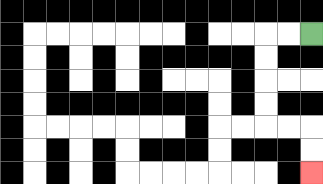{'start': '[13, 1]', 'end': '[13, 7]', 'path_directions': 'L,L,D,D,D,D,R,R,D,D', 'path_coordinates': '[[13, 1], [12, 1], [11, 1], [11, 2], [11, 3], [11, 4], [11, 5], [12, 5], [13, 5], [13, 6], [13, 7]]'}